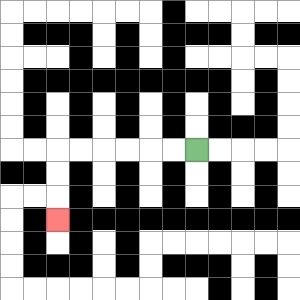{'start': '[8, 6]', 'end': '[2, 9]', 'path_directions': 'L,L,L,L,L,L,D,D,D', 'path_coordinates': '[[8, 6], [7, 6], [6, 6], [5, 6], [4, 6], [3, 6], [2, 6], [2, 7], [2, 8], [2, 9]]'}